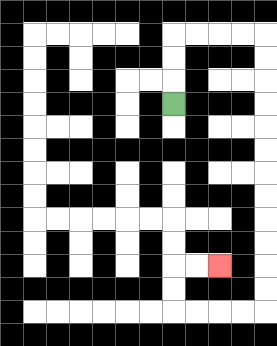{'start': '[7, 4]', 'end': '[9, 11]', 'path_directions': 'U,U,U,R,R,R,R,D,D,D,D,D,D,D,D,D,D,D,D,L,L,L,L,U,U,R,R', 'path_coordinates': '[[7, 4], [7, 3], [7, 2], [7, 1], [8, 1], [9, 1], [10, 1], [11, 1], [11, 2], [11, 3], [11, 4], [11, 5], [11, 6], [11, 7], [11, 8], [11, 9], [11, 10], [11, 11], [11, 12], [11, 13], [10, 13], [9, 13], [8, 13], [7, 13], [7, 12], [7, 11], [8, 11], [9, 11]]'}